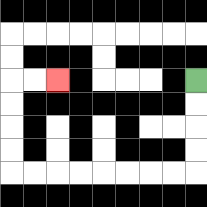{'start': '[8, 3]', 'end': '[2, 3]', 'path_directions': 'D,D,D,D,L,L,L,L,L,L,L,L,U,U,U,U,R,R', 'path_coordinates': '[[8, 3], [8, 4], [8, 5], [8, 6], [8, 7], [7, 7], [6, 7], [5, 7], [4, 7], [3, 7], [2, 7], [1, 7], [0, 7], [0, 6], [0, 5], [0, 4], [0, 3], [1, 3], [2, 3]]'}